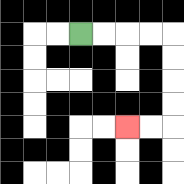{'start': '[3, 1]', 'end': '[5, 5]', 'path_directions': 'R,R,R,R,D,D,D,D,L,L', 'path_coordinates': '[[3, 1], [4, 1], [5, 1], [6, 1], [7, 1], [7, 2], [7, 3], [7, 4], [7, 5], [6, 5], [5, 5]]'}